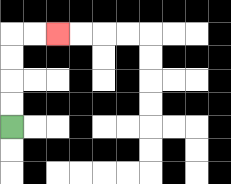{'start': '[0, 5]', 'end': '[2, 1]', 'path_directions': 'U,U,U,U,R,R', 'path_coordinates': '[[0, 5], [0, 4], [0, 3], [0, 2], [0, 1], [1, 1], [2, 1]]'}